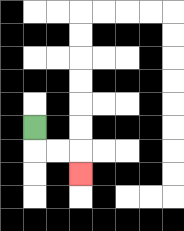{'start': '[1, 5]', 'end': '[3, 7]', 'path_directions': 'D,R,R,D', 'path_coordinates': '[[1, 5], [1, 6], [2, 6], [3, 6], [3, 7]]'}